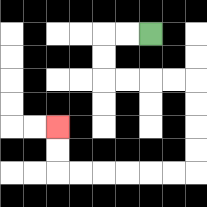{'start': '[6, 1]', 'end': '[2, 5]', 'path_directions': 'L,L,D,D,R,R,R,R,D,D,D,D,L,L,L,L,L,L,U,U', 'path_coordinates': '[[6, 1], [5, 1], [4, 1], [4, 2], [4, 3], [5, 3], [6, 3], [7, 3], [8, 3], [8, 4], [8, 5], [8, 6], [8, 7], [7, 7], [6, 7], [5, 7], [4, 7], [3, 7], [2, 7], [2, 6], [2, 5]]'}